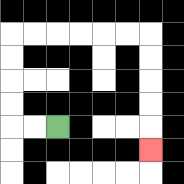{'start': '[2, 5]', 'end': '[6, 6]', 'path_directions': 'L,L,U,U,U,U,R,R,R,R,R,R,D,D,D,D,D', 'path_coordinates': '[[2, 5], [1, 5], [0, 5], [0, 4], [0, 3], [0, 2], [0, 1], [1, 1], [2, 1], [3, 1], [4, 1], [5, 1], [6, 1], [6, 2], [6, 3], [6, 4], [6, 5], [6, 6]]'}